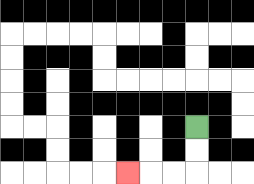{'start': '[8, 5]', 'end': '[5, 7]', 'path_directions': 'D,D,L,L,L', 'path_coordinates': '[[8, 5], [8, 6], [8, 7], [7, 7], [6, 7], [5, 7]]'}